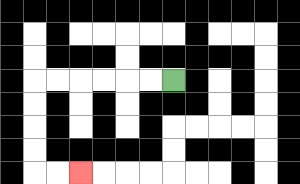{'start': '[7, 3]', 'end': '[3, 7]', 'path_directions': 'L,L,L,L,L,L,D,D,D,D,R,R', 'path_coordinates': '[[7, 3], [6, 3], [5, 3], [4, 3], [3, 3], [2, 3], [1, 3], [1, 4], [1, 5], [1, 6], [1, 7], [2, 7], [3, 7]]'}